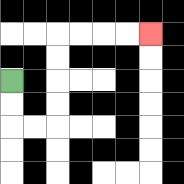{'start': '[0, 3]', 'end': '[6, 1]', 'path_directions': 'D,D,R,R,U,U,U,U,R,R,R,R', 'path_coordinates': '[[0, 3], [0, 4], [0, 5], [1, 5], [2, 5], [2, 4], [2, 3], [2, 2], [2, 1], [3, 1], [4, 1], [5, 1], [6, 1]]'}